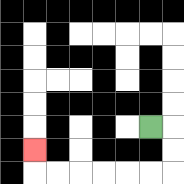{'start': '[6, 5]', 'end': '[1, 6]', 'path_directions': 'R,D,D,L,L,L,L,L,L,U', 'path_coordinates': '[[6, 5], [7, 5], [7, 6], [7, 7], [6, 7], [5, 7], [4, 7], [3, 7], [2, 7], [1, 7], [1, 6]]'}